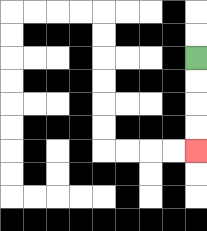{'start': '[8, 2]', 'end': '[8, 6]', 'path_directions': 'D,D,D,D', 'path_coordinates': '[[8, 2], [8, 3], [8, 4], [8, 5], [8, 6]]'}